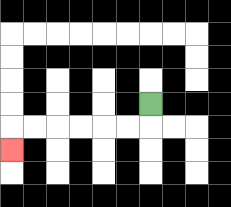{'start': '[6, 4]', 'end': '[0, 6]', 'path_directions': 'D,L,L,L,L,L,L,D', 'path_coordinates': '[[6, 4], [6, 5], [5, 5], [4, 5], [3, 5], [2, 5], [1, 5], [0, 5], [0, 6]]'}